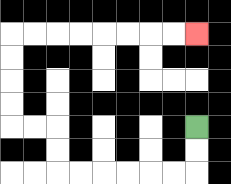{'start': '[8, 5]', 'end': '[8, 1]', 'path_directions': 'D,D,L,L,L,L,L,L,U,U,L,L,U,U,U,U,R,R,R,R,R,R,R,R', 'path_coordinates': '[[8, 5], [8, 6], [8, 7], [7, 7], [6, 7], [5, 7], [4, 7], [3, 7], [2, 7], [2, 6], [2, 5], [1, 5], [0, 5], [0, 4], [0, 3], [0, 2], [0, 1], [1, 1], [2, 1], [3, 1], [4, 1], [5, 1], [6, 1], [7, 1], [8, 1]]'}